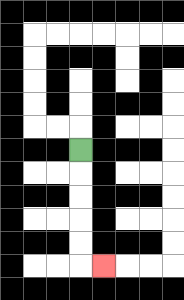{'start': '[3, 6]', 'end': '[4, 11]', 'path_directions': 'D,D,D,D,D,R', 'path_coordinates': '[[3, 6], [3, 7], [3, 8], [3, 9], [3, 10], [3, 11], [4, 11]]'}